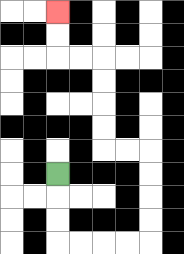{'start': '[2, 7]', 'end': '[2, 0]', 'path_directions': 'D,D,D,R,R,R,R,U,U,U,U,L,L,U,U,U,U,L,L,U,U', 'path_coordinates': '[[2, 7], [2, 8], [2, 9], [2, 10], [3, 10], [4, 10], [5, 10], [6, 10], [6, 9], [6, 8], [6, 7], [6, 6], [5, 6], [4, 6], [4, 5], [4, 4], [4, 3], [4, 2], [3, 2], [2, 2], [2, 1], [2, 0]]'}